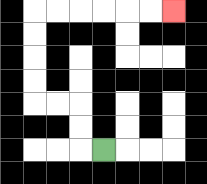{'start': '[4, 6]', 'end': '[7, 0]', 'path_directions': 'L,U,U,L,L,U,U,U,U,R,R,R,R,R,R', 'path_coordinates': '[[4, 6], [3, 6], [3, 5], [3, 4], [2, 4], [1, 4], [1, 3], [1, 2], [1, 1], [1, 0], [2, 0], [3, 0], [4, 0], [5, 0], [6, 0], [7, 0]]'}